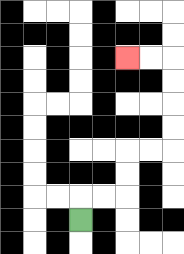{'start': '[3, 9]', 'end': '[5, 2]', 'path_directions': 'U,R,R,U,U,R,R,U,U,U,U,L,L', 'path_coordinates': '[[3, 9], [3, 8], [4, 8], [5, 8], [5, 7], [5, 6], [6, 6], [7, 6], [7, 5], [7, 4], [7, 3], [7, 2], [6, 2], [5, 2]]'}